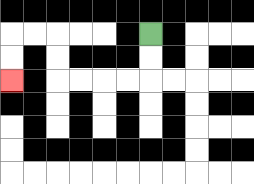{'start': '[6, 1]', 'end': '[0, 3]', 'path_directions': 'D,D,L,L,L,L,U,U,L,L,D,D', 'path_coordinates': '[[6, 1], [6, 2], [6, 3], [5, 3], [4, 3], [3, 3], [2, 3], [2, 2], [2, 1], [1, 1], [0, 1], [0, 2], [0, 3]]'}